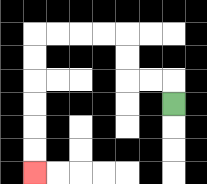{'start': '[7, 4]', 'end': '[1, 7]', 'path_directions': 'U,L,L,U,U,L,L,L,L,D,D,D,D,D,D', 'path_coordinates': '[[7, 4], [7, 3], [6, 3], [5, 3], [5, 2], [5, 1], [4, 1], [3, 1], [2, 1], [1, 1], [1, 2], [1, 3], [1, 4], [1, 5], [1, 6], [1, 7]]'}